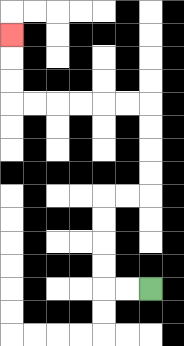{'start': '[6, 12]', 'end': '[0, 1]', 'path_directions': 'L,L,U,U,U,U,R,R,U,U,U,U,L,L,L,L,L,L,U,U,U', 'path_coordinates': '[[6, 12], [5, 12], [4, 12], [4, 11], [4, 10], [4, 9], [4, 8], [5, 8], [6, 8], [6, 7], [6, 6], [6, 5], [6, 4], [5, 4], [4, 4], [3, 4], [2, 4], [1, 4], [0, 4], [0, 3], [0, 2], [0, 1]]'}